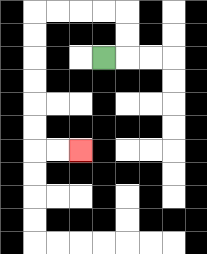{'start': '[4, 2]', 'end': '[3, 6]', 'path_directions': 'R,U,U,L,L,L,L,D,D,D,D,D,D,R,R', 'path_coordinates': '[[4, 2], [5, 2], [5, 1], [5, 0], [4, 0], [3, 0], [2, 0], [1, 0], [1, 1], [1, 2], [1, 3], [1, 4], [1, 5], [1, 6], [2, 6], [3, 6]]'}